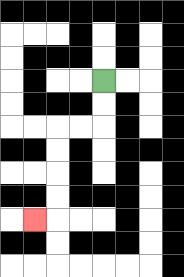{'start': '[4, 3]', 'end': '[1, 9]', 'path_directions': 'D,D,L,L,D,D,D,D,L', 'path_coordinates': '[[4, 3], [4, 4], [4, 5], [3, 5], [2, 5], [2, 6], [2, 7], [2, 8], [2, 9], [1, 9]]'}